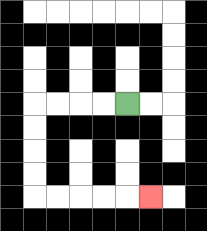{'start': '[5, 4]', 'end': '[6, 8]', 'path_directions': 'L,L,L,L,D,D,D,D,R,R,R,R,R', 'path_coordinates': '[[5, 4], [4, 4], [3, 4], [2, 4], [1, 4], [1, 5], [1, 6], [1, 7], [1, 8], [2, 8], [3, 8], [4, 8], [5, 8], [6, 8]]'}